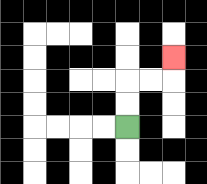{'start': '[5, 5]', 'end': '[7, 2]', 'path_directions': 'U,U,R,R,U', 'path_coordinates': '[[5, 5], [5, 4], [5, 3], [6, 3], [7, 3], [7, 2]]'}